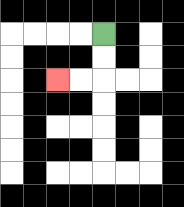{'start': '[4, 1]', 'end': '[2, 3]', 'path_directions': 'D,D,L,L', 'path_coordinates': '[[4, 1], [4, 2], [4, 3], [3, 3], [2, 3]]'}